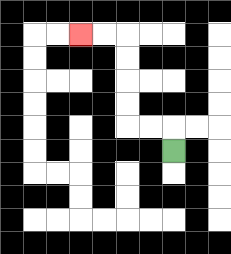{'start': '[7, 6]', 'end': '[3, 1]', 'path_directions': 'U,L,L,U,U,U,U,L,L', 'path_coordinates': '[[7, 6], [7, 5], [6, 5], [5, 5], [5, 4], [5, 3], [5, 2], [5, 1], [4, 1], [3, 1]]'}